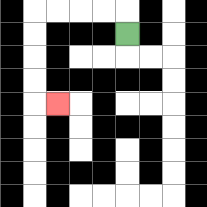{'start': '[5, 1]', 'end': '[2, 4]', 'path_directions': 'U,L,L,L,L,D,D,D,D,R', 'path_coordinates': '[[5, 1], [5, 0], [4, 0], [3, 0], [2, 0], [1, 0], [1, 1], [1, 2], [1, 3], [1, 4], [2, 4]]'}